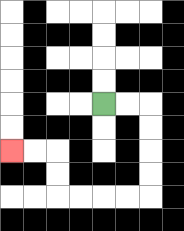{'start': '[4, 4]', 'end': '[0, 6]', 'path_directions': 'R,R,D,D,D,D,L,L,L,L,U,U,L,L', 'path_coordinates': '[[4, 4], [5, 4], [6, 4], [6, 5], [6, 6], [6, 7], [6, 8], [5, 8], [4, 8], [3, 8], [2, 8], [2, 7], [2, 6], [1, 6], [0, 6]]'}